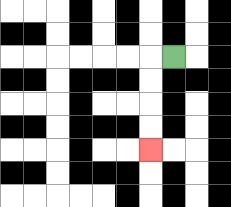{'start': '[7, 2]', 'end': '[6, 6]', 'path_directions': 'L,D,D,D,D', 'path_coordinates': '[[7, 2], [6, 2], [6, 3], [6, 4], [6, 5], [6, 6]]'}